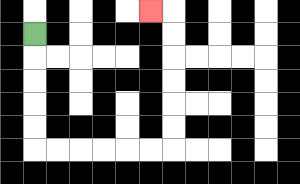{'start': '[1, 1]', 'end': '[6, 0]', 'path_directions': 'D,D,D,D,D,R,R,R,R,R,R,U,U,U,U,U,U,L', 'path_coordinates': '[[1, 1], [1, 2], [1, 3], [1, 4], [1, 5], [1, 6], [2, 6], [3, 6], [4, 6], [5, 6], [6, 6], [7, 6], [7, 5], [7, 4], [7, 3], [7, 2], [7, 1], [7, 0], [6, 0]]'}